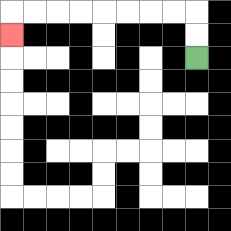{'start': '[8, 2]', 'end': '[0, 1]', 'path_directions': 'U,U,L,L,L,L,L,L,L,L,D', 'path_coordinates': '[[8, 2], [8, 1], [8, 0], [7, 0], [6, 0], [5, 0], [4, 0], [3, 0], [2, 0], [1, 0], [0, 0], [0, 1]]'}